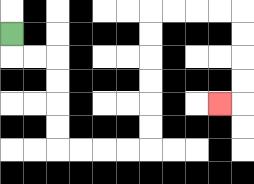{'start': '[0, 1]', 'end': '[9, 4]', 'path_directions': 'D,R,R,D,D,D,D,R,R,R,R,U,U,U,U,U,U,R,R,R,R,D,D,D,D,L', 'path_coordinates': '[[0, 1], [0, 2], [1, 2], [2, 2], [2, 3], [2, 4], [2, 5], [2, 6], [3, 6], [4, 6], [5, 6], [6, 6], [6, 5], [6, 4], [6, 3], [6, 2], [6, 1], [6, 0], [7, 0], [8, 0], [9, 0], [10, 0], [10, 1], [10, 2], [10, 3], [10, 4], [9, 4]]'}